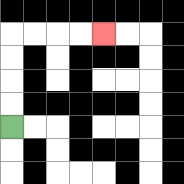{'start': '[0, 5]', 'end': '[4, 1]', 'path_directions': 'U,U,U,U,R,R,R,R', 'path_coordinates': '[[0, 5], [0, 4], [0, 3], [0, 2], [0, 1], [1, 1], [2, 1], [3, 1], [4, 1]]'}